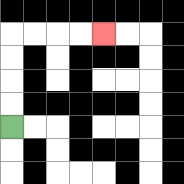{'start': '[0, 5]', 'end': '[4, 1]', 'path_directions': 'U,U,U,U,R,R,R,R', 'path_coordinates': '[[0, 5], [0, 4], [0, 3], [0, 2], [0, 1], [1, 1], [2, 1], [3, 1], [4, 1]]'}